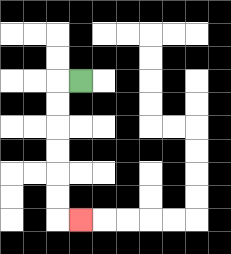{'start': '[3, 3]', 'end': '[3, 9]', 'path_directions': 'L,D,D,D,D,D,D,R', 'path_coordinates': '[[3, 3], [2, 3], [2, 4], [2, 5], [2, 6], [2, 7], [2, 8], [2, 9], [3, 9]]'}